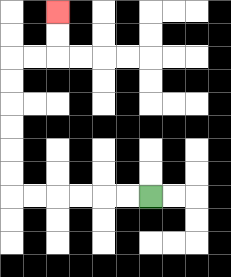{'start': '[6, 8]', 'end': '[2, 0]', 'path_directions': 'L,L,L,L,L,L,U,U,U,U,U,U,R,R,U,U', 'path_coordinates': '[[6, 8], [5, 8], [4, 8], [3, 8], [2, 8], [1, 8], [0, 8], [0, 7], [0, 6], [0, 5], [0, 4], [0, 3], [0, 2], [1, 2], [2, 2], [2, 1], [2, 0]]'}